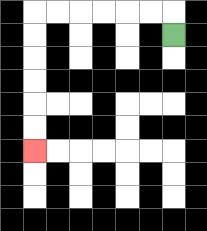{'start': '[7, 1]', 'end': '[1, 6]', 'path_directions': 'U,L,L,L,L,L,L,D,D,D,D,D,D', 'path_coordinates': '[[7, 1], [7, 0], [6, 0], [5, 0], [4, 0], [3, 0], [2, 0], [1, 0], [1, 1], [1, 2], [1, 3], [1, 4], [1, 5], [1, 6]]'}